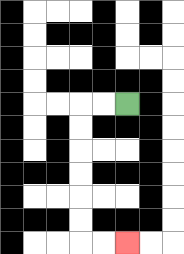{'start': '[5, 4]', 'end': '[5, 10]', 'path_directions': 'L,L,D,D,D,D,D,D,R,R', 'path_coordinates': '[[5, 4], [4, 4], [3, 4], [3, 5], [3, 6], [3, 7], [3, 8], [3, 9], [3, 10], [4, 10], [5, 10]]'}